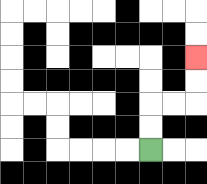{'start': '[6, 6]', 'end': '[8, 2]', 'path_directions': 'U,U,R,R,U,U', 'path_coordinates': '[[6, 6], [6, 5], [6, 4], [7, 4], [8, 4], [8, 3], [8, 2]]'}